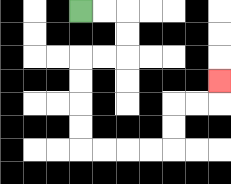{'start': '[3, 0]', 'end': '[9, 3]', 'path_directions': 'R,R,D,D,L,L,D,D,D,D,R,R,R,R,U,U,R,R,U', 'path_coordinates': '[[3, 0], [4, 0], [5, 0], [5, 1], [5, 2], [4, 2], [3, 2], [3, 3], [3, 4], [3, 5], [3, 6], [4, 6], [5, 6], [6, 6], [7, 6], [7, 5], [7, 4], [8, 4], [9, 4], [9, 3]]'}